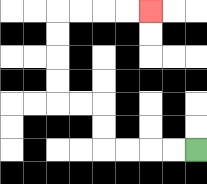{'start': '[8, 6]', 'end': '[6, 0]', 'path_directions': 'L,L,L,L,U,U,L,L,U,U,U,U,R,R,R,R', 'path_coordinates': '[[8, 6], [7, 6], [6, 6], [5, 6], [4, 6], [4, 5], [4, 4], [3, 4], [2, 4], [2, 3], [2, 2], [2, 1], [2, 0], [3, 0], [4, 0], [5, 0], [6, 0]]'}